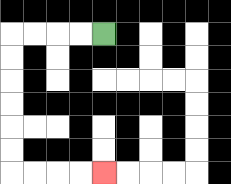{'start': '[4, 1]', 'end': '[4, 7]', 'path_directions': 'L,L,L,L,D,D,D,D,D,D,R,R,R,R', 'path_coordinates': '[[4, 1], [3, 1], [2, 1], [1, 1], [0, 1], [0, 2], [0, 3], [0, 4], [0, 5], [0, 6], [0, 7], [1, 7], [2, 7], [3, 7], [4, 7]]'}